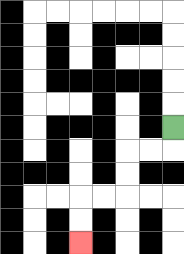{'start': '[7, 5]', 'end': '[3, 10]', 'path_directions': 'D,L,L,D,D,L,L,D,D', 'path_coordinates': '[[7, 5], [7, 6], [6, 6], [5, 6], [5, 7], [5, 8], [4, 8], [3, 8], [3, 9], [3, 10]]'}